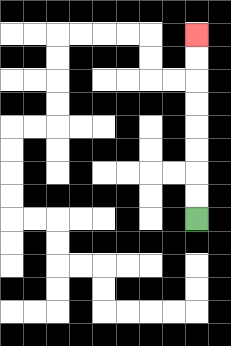{'start': '[8, 9]', 'end': '[8, 1]', 'path_directions': 'U,U,U,U,U,U,U,U', 'path_coordinates': '[[8, 9], [8, 8], [8, 7], [8, 6], [8, 5], [8, 4], [8, 3], [8, 2], [8, 1]]'}